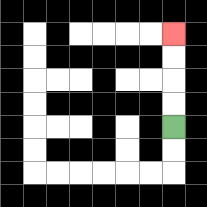{'start': '[7, 5]', 'end': '[7, 1]', 'path_directions': 'U,U,U,U', 'path_coordinates': '[[7, 5], [7, 4], [7, 3], [7, 2], [7, 1]]'}